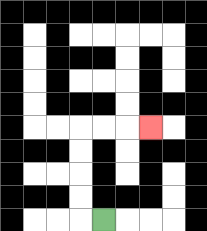{'start': '[4, 9]', 'end': '[6, 5]', 'path_directions': 'L,U,U,U,U,R,R,R', 'path_coordinates': '[[4, 9], [3, 9], [3, 8], [3, 7], [3, 6], [3, 5], [4, 5], [5, 5], [6, 5]]'}